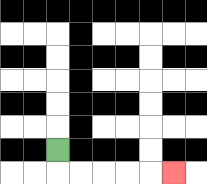{'start': '[2, 6]', 'end': '[7, 7]', 'path_directions': 'D,R,R,R,R,R', 'path_coordinates': '[[2, 6], [2, 7], [3, 7], [4, 7], [5, 7], [6, 7], [7, 7]]'}